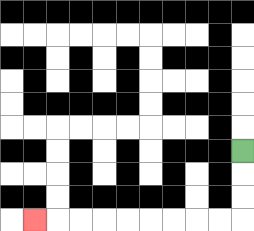{'start': '[10, 6]', 'end': '[1, 9]', 'path_directions': 'D,D,D,L,L,L,L,L,L,L,L,L', 'path_coordinates': '[[10, 6], [10, 7], [10, 8], [10, 9], [9, 9], [8, 9], [7, 9], [6, 9], [5, 9], [4, 9], [3, 9], [2, 9], [1, 9]]'}